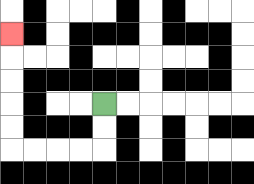{'start': '[4, 4]', 'end': '[0, 1]', 'path_directions': 'D,D,L,L,L,L,U,U,U,U,U', 'path_coordinates': '[[4, 4], [4, 5], [4, 6], [3, 6], [2, 6], [1, 6], [0, 6], [0, 5], [0, 4], [0, 3], [0, 2], [0, 1]]'}